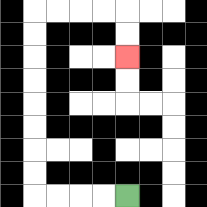{'start': '[5, 8]', 'end': '[5, 2]', 'path_directions': 'L,L,L,L,U,U,U,U,U,U,U,U,R,R,R,R,D,D', 'path_coordinates': '[[5, 8], [4, 8], [3, 8], [2, 8], [1, 8], [1, 7], [1, 6], [1, 5], [1, 4], [1, 3], [1, 2], [1, 1], [1, 0], [2, 0], [3, 0], [4, 0], [5, 0], [5, 1], [5, 2]]'}